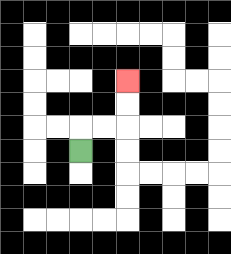{'start': '[3, 6]', 'end': '[5, 3]', 'path_directions': 'U,R,R,U,U', 'path_coordinates': '[[3, 6], [3, 5], [4, 5], [5, 5], [5, 4], [5, 3]]'}